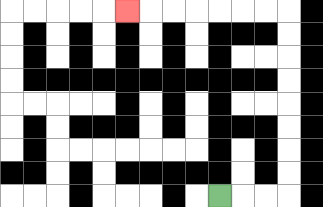{'start': '[9, 8]', 'end': '[5, 0]', 'path_directions': 'R,R,R,U,U,U,U,U,U,U,U,L,L,L,L,L,L,L', 'path_coordinates': '[[9, 8], [10, 8], [11, 8], [12, 8], [12, 7], [12, 6], [12, 5], [12, 4], [12, 3], [12, 2], [12, 1], [12, 0], [11, 0], [10, 0], [9, 0], [8, 0], [7, 0], [6, 0], [5, 0]]'}